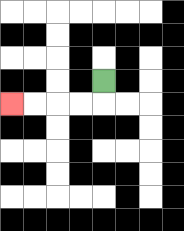{'start': '[4, 3]', 'end': '[0, 4]', 'path_directions': 'D,L,L,L,L', 'path_coordinates': '[[4, 3], [4, 4], [3, 4], [2, 4], [1, 4], [0, 4]]'}